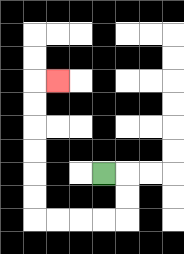{'start': '[4, 7]', 'end': '[2, 3]', 'path_directions': 'R,D,D,L,L,L,L,U,U,U,U,U,U,R', 'path_coordinates': '[[4, 7], [5, 7], [5, 8], [5, 9], [4, 9], [3, 9], [2, 9], [1, 9], [1, 8], [1, 7], [1, 6], [1, 5], [1, 4], [1, 3], [2, 3]]'}